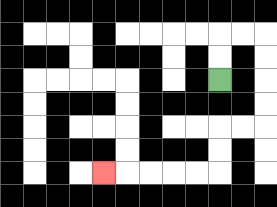{'start': '[9, 3]', 'end': '[4, 7]', 'path_directions': 'U,U,R,R,D,D,D,D,L,L,D,D,L,L,L,L,L', 'path_coordinates': '[[9, 3], [9, 2], [9, 1], [10, 1], [11, 1], [11, 2], [11, 3], [11, 4], [11, 5], [10, 5], [9, 5], [9, 6], [9, 7], [8, 7], [7, 7], [6, 7], [5, 7], [4, 7]]'}